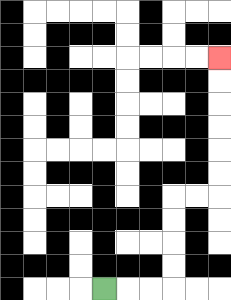{'start': '[4, 12]', 'end': '[9, 2]', 'path_directions': 'R,R,R,U,U,U,U,R,R,U,U,U,U,U,U', 'path_coordinates': '[[4, 12], [5, 12], [6, 12], [7, 12], [7, 11], [7, 10], [7, 9], [7, 8], [8, 8], [9, 8], [9, 7], [9, 6], [9, 5], [9, 4], [9, 3], [9, 2]]'}